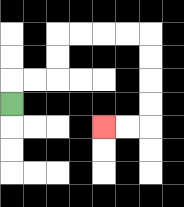{'start': '[0, 4]', 'end': '[4, 5]', 'path_directions': 'U,R,R,U,U,R,R,R,R,D,D,D,D,L,L', 'path_coordinates': '[[0, 4], [0, 3], [1, 3], [2, 3], [2, 2], [2, 1], [3, 1], [4, 1], [5, 1], [6, 1], [6, 2], [6, 3], [6, 4], [6, 5], [5, 5], [4, 5]]'}